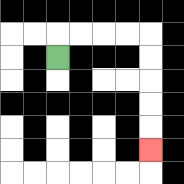{'start': '[2, 2]', 'end': '[6, 6]', 'path_directions': 'U,R,R,R,R,D,D,D,D,D', 'path_coordinates': '[[2, 2], [2, 1], [3, 1], [4, 1], [5, 1], [6, 1], [6, 2], [6, 3], [6, 4], [6, 5], [6, 6]]'}